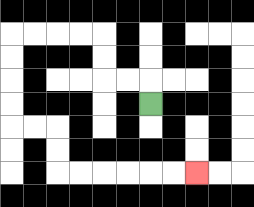{'start': '[6, 4]', 'end': '[8, 7]', 'path_directions': 'U,L,L,U,U,L,L,L,L,D,D,D,D,R,R,D,D,R,R,R,R,R,R', 'path_coordinates': '[[6, 4], [6, 3], [5, 3], [4, 3], [4, 2], [4, 1], [3, 1], [2, 1], [1, 1], [0, 1], [0, 2], [0, 3], [0, 4], [0, 5], [1, 5], [2, 5], [2, 6], [2, 7], [3, 7], [4, 7], [5, 7], [6, 7], [7, 7], [8, 7]]'}